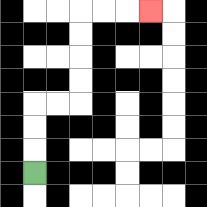{'start': '[1, 7]', 'end': '[6, 0]', 'path_directions': 'U,U,U,R,R,U,U,U,U,R,R,R', 'path_coordinates': '[[1, 7], [1, 6], [1, 5], [1, 4], [2, 4], [3, 4], [3, 3], [3, 2], [3, 1], [3, 0], [4, 0], [5, 0], [6, 0]]'}